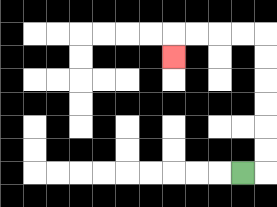{'start': '[10, 7]', 'end': '[7, 2]', 'path_directions': 'R,U,U,U,U,U,U,L,L,L,L,D', 'path_coordinates': '[[10, 7], [11, 7], [11, 6], [11, 5], [11, 4], [11, 3], [11, 2], [11, 1], [10, 1], [9, 1], [8, 1], [7, 1], [7, 2]]'}